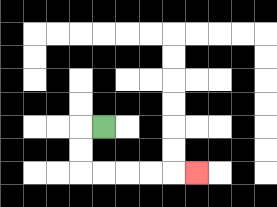{'start': '[4, 5]', 'end': '[8, 7]', 'path_directions': 'L,D,D,R,R,R,R,R', 'path_coordinates': '[[4, 5], [3, 5], [3, 6], [3, 7], [4, 7], [5, 7], [6, 7], [7, 7], [8, 7]]'}